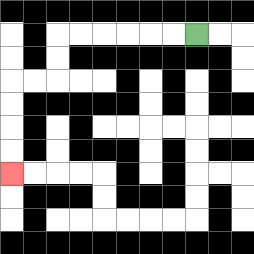{'start': '[8, 1]', 'end': '[0, 7]', 'path_directions': 'L,L,L,L,L,L,D,D,L,L,D,D,D,D', 'path_coordinates': '[[8, 1], [7, 1], [6, 1], [5, 1], [4, 1], [3, 1], [2, 1], [2, 2], [2, 3], [1, 3], [0, 3], [0, 4], [0, 5], [0, 6], [0, 7]]'}